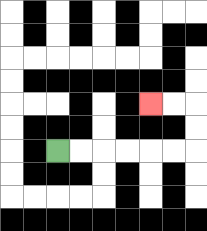{'start': '[2, 6]', 'end': '[6, 4]', 'path_directions': 'R,R,R,R,R,R,U,U,L,L', 'path_coordinates': '[[2, 6], [3, 6], [4, 6], [5, 6], [6, 6], [7, 6], [8, 6], [8, 5], [8, 4], [7, 4], [6, 4]]'}